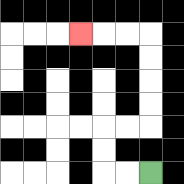{'start': '[6, 7]', 'end': '[3, 1]', 'path_directions': 'L,L,U,U,R,R,U,U,U,U,L,L,L', 'path_coordinates': '[[6, 7], [5, 7], [4, 7], [4, 6], [4, 5], [5, 5], [6, 5], [6, 4], [6, 3], [6, 2], [6, 1], [5, 1], [4, 1], [3, 1]]'}